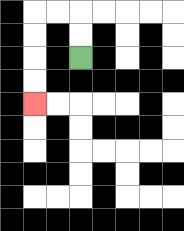{'start': '[3, 2]', 'end': '[1, 4]', 'path_directions': 'U,U,L,L,D,D,D,D', 'path_coordinates': '[[3, 2], [3, 1], [3, 0], [2, 0], [1, 0], [1, 1], [1, 2], [1, 3], [1, 4]]'}